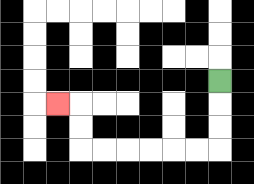{'start': '[9, 3]', 'end': '[2, 4]', 'path_directions': 'D,D,D,L,L,L,L,L,L,U,U,L', 'path_coordinates': '[[9, 3], [9, 4], [9, 5], [9, 6], [8, 6], [7, 6], [6, 6], [5, 6], [4, 6], [3, 6], [3, 5], [3, 4], [2, 4]]'}